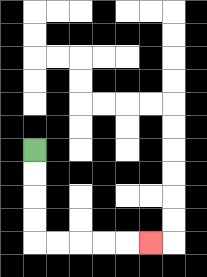{'start': '[1, 6]', 'end': '[6, 10]', 'path_directions': 'D,D,D,D,R,R,R,R,R', 'path_coordinates': '[[1, 6], [1, 7], [1, 8], [1, 9], [1, 10], [2, 10], [3, 10], [4, 10], [5, 10], [6, 10]]'}